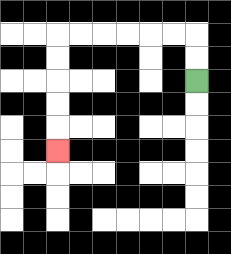{'start': '[8, 3]', 'end': '[2, 6]', 'path_directions': 'U,U,L,L,L,L,L,L,D,D,D,D,D', 'path_coordinates': '[[8, 3], [8, 2], [8, 1], [7, 1], [6, 1], [5, 1], [4, 1], [3, 1], [2, 1], [2, 2], [2, 3], [2, 4], [2, 5], [2, 6]]'}